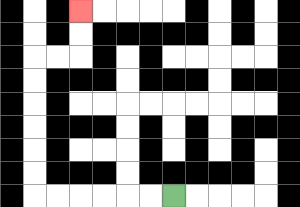{'start': '[7, 8]', 'end': '[3, 0]', 'path_directions': 'L,L,L,L,L,L,U,U,U,U,U,U,R,R,U,U', 'path_coordinates': '[[7, 8], [6, 8], [5, 8], [4, 8], [3, 8], [2, 8], [1, 8], [1, 7], [1, 6], [1, 5], [1, 4], [1, 3], [1, 2], [2, 2], [3, 2], [3, 1], [3, 0]]'}